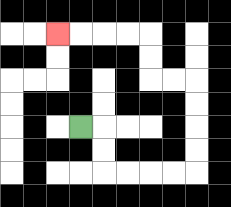{'start': '[3, 5]', 'end': '[2, 1]', 'path_directions': 'R,D,D,R,R,R,R,U,U,U,U,L,L,U,U,L,L,L,L', 'path_coordinates': '[[3, 5], [4, 5], [4, 6], [4, 7], [5, 7], [6, 7], [7, 7], [8, 7], [8, 6], [8, 5], [8, 4], [8, 3], [7, 3], [6, 3], [6, 2], [6, 1], [5, 1], [4, 1], [3, 1], [2, 1]]'}